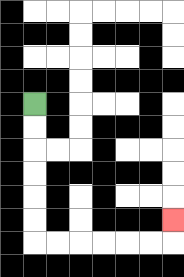{'start': '[1, 4]', 'end': '[7, 9]', 'path_directions': 'D,D,D,D,D,D,R,R,R,R,R,R,U', 'path_coordinates': '[[1, 4], [1, 5], [1, 6], [1, 7], [1, 8], [1, 9], [1, 10], [2, 10], [3, 10], [4, 10], [5, 10], [6, 10], [7, 10], [7, 9]]'}